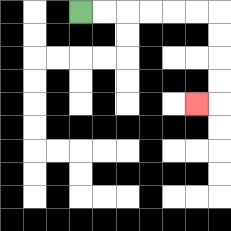{'start': '[3, 0]', 'end': '[8, 4]', 'path_directions': 'R,R,R,R,R,R,D,D,D,D,L', 'path_coordinates': '[[3, 0], [4, 0], [5, 0], [6, 0], [7, 0], [8, 0], [9, 0], [9, 1], [9, 2], [9, 3], [9, 4], [8, 4]]'}